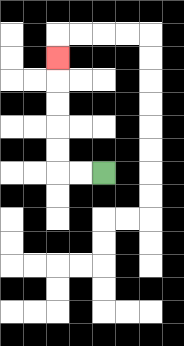{'start': '[4, 7]', 'end': '[2, 2]', 'path_directions': 'L,L,U,U,U,U,U', 'path_coordinates': '[[4, 7], [3, 7], [2, 7], [2, 6], [2, 5], [2, 4], [2, 3], [2, 2]]'}